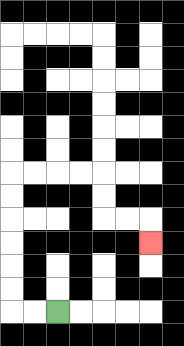{'start': '[2, 13]', 'end': '[6, 10]', 'path_directions': 'L,L,U,U,U,U,U,U,R,R,R,R,D,D,R,R,D', 'path_coordinates': '[[2, 13], [1, 13], [0, 13], [0, 12], [0, 11], [0, 10], [0, 9], [0, 8], [0, 7], [1, 7], [2, 7], [3, 7], [4, 7], [4, 8], [4, 9], [5, 9], [6, 9], [6, 10]]'}